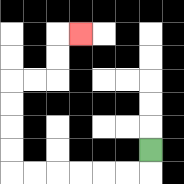{'start': '[6, 6]', 'end': '[3, 1]', 'path_directions': 'D,L,L,L,L,L,L,U,U,U,U,R,R,U,U,R', 'path_coordinates': '[[6, 6], [6, 7], [5, 7], [4, 7], [3, 7], [2, 7], [1, 7], [0, 7], [0, 6], [0, 5], [0, 4], [0, 3], [1, 3], [2, 3], [2, 2], [2, 1], [3, 1]]'}